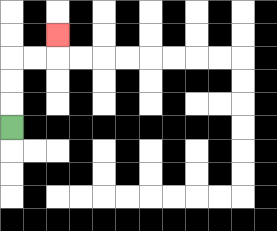{'start': '[0, 5]', 'end': '[2, 1]', 'path_directions': 'U,U,U,R,R,U', 'path_coordinates': '[[0, 5], [0, 4], [0, 3], [0, 2], [1, 2], [2, 2], [2, 1]]'}